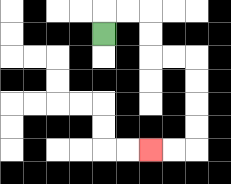{'start': '[4, 1]', 'end': '[6, 6]', 'path_directions': 'U,R,R,D,D,R,R,D,D,D,D,L,L', 'path_coordinates': '[[4, 1], [4, 0], [5, 0], [6, 0], [6, 1], [6, 2], [7, 2], [8, 2], [8, 3], [8, 4], [8, 5], [8, 6], [7, 6], [6, 6]]'}